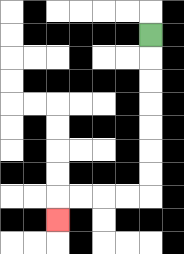{'start': '[6, 1]', 'end': '[2, 9]', 'path_directions': 'D,D,D,D,D,D,D,L,L,L,L,D', 'path_coordinates': '[[6, 1], [6, 2], [6, 3], [6, 4], [6, 5], [6, 6], [6, 7], [6, 8], [5, 8], [4, 8], [3, 8], [2, 8], [2, 9]]'}